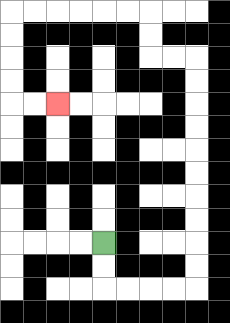{'start': '[4, 10]', 'end': '[2, 4]', 'path_directions': 'D,D,R,R,R,R,U,U,U,U,U,U,U,U,U,U,L,L,U,U,L,L,L,L,L,L,D,D,D,D,R,R', 'path_coordinates': '[[4, 10], [4, 11], [4, 12], [5, 12], [6, 12], [7, 12], [8, 12], [8, 11], [8, 10], [8, 9], [8, 8], [8, 7], [8, 6], [8, 5], [8, 4], [8, 3], [8, 2], [7, 2], [6, 2], [6, 1], [6, 0], [5, 0], [4, 0], [3, 0], [2, 0], [1, 0], [0, 0], [0, 1], [0, 2], [0, 3], [0, 4], [1, 4], [2, 4]]'}